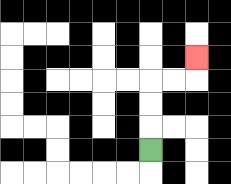{'start': '[6, 6]', 'end': '[8, 2]', 'path_directions': 'U,U,U,R,R,U', 'path_coordinates': '[[6, 6], [6, 5], [6, 4], [6, 3], [7, 3], [8, 3], [8, 2]]'}